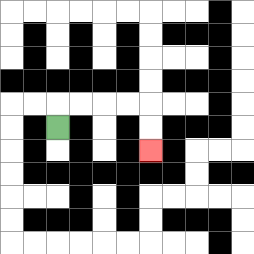{'start': '[2, 5]', 'end': '[6, 6]', 'path_directions': 'U,R,R,R,R,D,D', 'path_coordinates': '[[2, 5], [2, 4], [3, 4], [4, 4], [5, 4], [6, 4], [6, 5], [6, 6]]'}